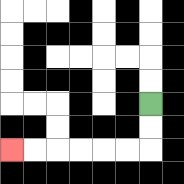{'start': '[6, 4]', 'end': '[0, 6]', 'path_directions': 'D,D,L,L,L,L,L,L', 'path_coordinates': '[[6, 4], [6, 5], [6, 6], [5, 6], [4, 6], [3, 6], [2, 6], [1, 6], [0, 6]]'}